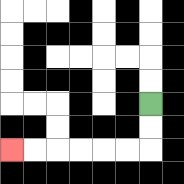{'start': '[6, 4]', 'end': '[0, 6]', 'path_directions': 'D,D,L,L,L,L,L,L', 'path_coordinates': '[[6, 4], [6, 5], [6, 6], [5, 6], [4, 6], [3, 6], [2, 6], [1, 6], [0, 6]]'}